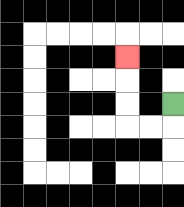{'start': '[7, 4]', 'end': '[5, 2]', 'path_directions': 'D,L,L,U,U,U', 'path_coordinates': '[[7, 4], [7, 5], [6, 5], [5, 5], [5, 4], [5, 3], [5, 2]]'}